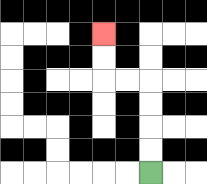{'start': '[6, 7]', 'end': '[4, 1]', 'path_directions': 'U,U,U,U,L,L,U,U', 'path_coordinates': '[[6, 7], [6, 6], [6, 5], [6, 4], [6, 3], [5, 3], [4, 3], [4, 2], [4, 1]]'}